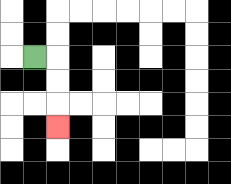{'start': '[1, 2]', 'end': '[2, 5]', 'path_directions': 'R,D,D,D', 'path_coordinates': '[[1, 2], [2, 2], [2, 3], [2, 4], [2, 5]]'}